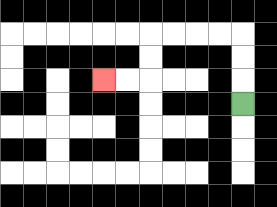{'start': '[10, 4]', 'end': '[4, 3]', 'path_directions': 'U,U,U,L,L,L,L,D,D,L,L', 'path_coordinates': '[[10, 4], [10, 3], [10, 2], [10, 1], [9, 1], [8, 1], [7, 1], [6, 1], [6, 2], [6, 3], [5, 3], [4, 3]]'}